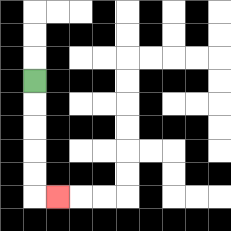{'start': '[1, 3]', 'end': '[2, 8]', 'path_directions': 'D,D,D,D,D,R', 'path_coordinates': '[[1, 3], [1, 4], [1, 5], [1, 6], [1, 7], [1, 8], [2, 8]]'}